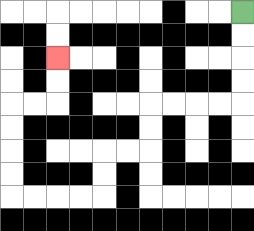{'start': '[10, 0]', 'end': '[2, 2]', 'path_directions': 'D,D,D,D,L,L,L,L,D,D,L,L,D,D,L,L,L,L,U,U,U,U,R,R,U,U', 'path_coordinates': '[[10, 0], [10, 1], [10, 2], [10, 3], [10, 4], [9, 4], [8, 4], [7, 4], [6, 4], [6, 5], [6, 6], [5, 6], [4, 6], [4, 7], [4, 8], [3, 8], [2, 8], [1, 8], [0, 8], [0, 7], [0, 6], [0, 5], [0, 4], [1, 4], [2, 4], [2, 3], [2, 2]]'}